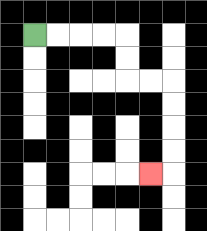{'start': '[1, 1]', 'end': '[6, 7]', 'path_directions': 'R,R,R,R,D,D,R,R,D,D,D,D,L', 'path_coordinates': '[[1, 1], [2, 1], [3, 1], [4, 1], [5, 1], [5, 2], [5, 3], [6, 3], [7, 3], [7, 4], [7, 5], [7, 6], [7, 7], [6, 7]]'}